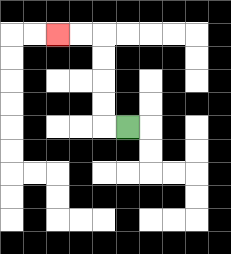{'start': '[5, 5]', 'end': '[2, 1]', 'path_directions': 'L,U,U,U,U,L,L', 'path_coordinates': '[[5, 5], [4, 5], [4, 4], [4, 3], [4, 2], [4, 1], [3, 1], [2, 1]]'}